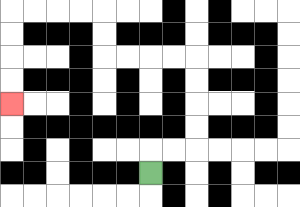{'start': '[6, 7]', 'end': '[0, 4]', 'path_directions': 'U,R,R,U,U,U,U,L,L,L,L,U,U,L,L,L,L,D,D,D,D', 'path_coordinates': '[[6, 7], [6, 6], [7, 6], [8, 6], [8, 5], [8, 4], [8, 3], [8, 2], [7, 2], [6, 2], [5, 2], [4, 2], [4, 1], [4, 0], [3, 0], [2, 0], [1, 0], [0, 0], [0, 1], [0, 2], [0, 3], [0, 4]]'}